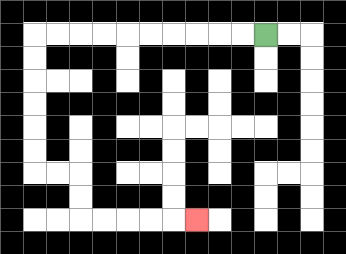{'start': '[11, 1]', 'end': '[8, 9]', 'path_directions': 'L,L,L,L,L,L,L,L,L,L,D,D,D,D,D,D,R,R,D,D,R,R,R,R,R', 'path_coordinates': '[[11, 1], [10, 1], [9, 1], [8, 1], [7, 1], [6, 1], [5, 1], [4, 1], [3, 1], [2, 1], [1, 1], [1, 2], [1, 3], [1, 4], [1, 5], [1, 6], [1, 7], [2, 7], [3, 7], [3, 8], [3, 9], [4, 9], [5, 9], [6, 9], [7, 9], [8, 9]]'}